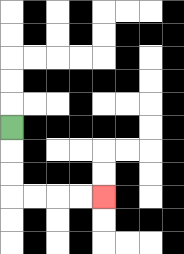{'start': '[0, 5]', 'end': '[4, 8]', 'path_directions': 'D,D,D,R,R,R,R', 'path_coordinates': '[[0, 5], [0, 6], [0, 7], [0, 8], [1, 8], [2, 8], [3, 8], [4, 8]]'}